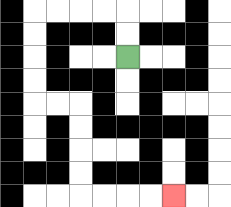{'start': '[5, 2]', 'end': '[7, 8]', 'path_directions': 'U,U,L,L,L,L,D,D,D,D,R,R,D,D,D,D,R,R,R,R', 'path_coordinates': '[[5, 2], [5, 1], [5, 0], [4, 0], [3, 0], [2, 0], [1, 0], [1, 1], [1, 2], [1, 3], [1, 4], [2, 4], [3, 4], [3, 5], [3, 6], [3, 7], [3, 8], [4, 8], [5, 8], [6, 8], [7, 8]]'}